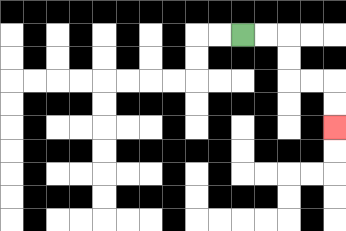{'start': '[10, 1]', 'end': '[14, 5]', 'path_directions': 'R,R,D,D,R,R,D,D', 'path_coordinates': '[[10, 1], [11, 1], [12, 1], [12, 2], [12, 3], [13, 3], [14, 3], [14, 4], [14, 5]]'}